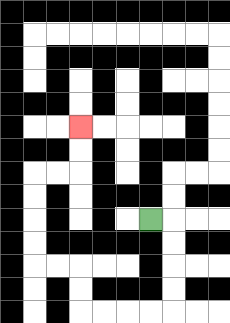{'start': '[6, 9]', 'end': '[3, 5]', 'path_directions': 'R,D,D,D,D,L,L,L,L,U,U,L,L,U,U,U,U,R,R,U,U', 'path_coordinates': '[[6, 9], [7, 9], [7, 10], [7, 11], [7, 12], [7, 13], [6, 13], [5, 13], [4, 13], [3, 13], [3, 12], [3, 11], [2, 11], [1, 11], [1, 10], [1, 9], [1, 8], [1, 7], [2, 7], [3, 7], [3, 6], [3, 5]]'}